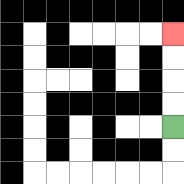{'start': '[7, 5]', 'end': '[7, 1]', 'path_directions': 'U,U,U,U', 'path_coordinates': '[[7, 5], [7, 4], [7, 3], [7, 2], [7, 1]]'}